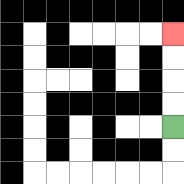{'start': '[7, 5]', 'end': '[7, 1]', 'path_directions': 'U,U,U,U', 'path_coordinates': '[[7, 5], [7, 4], [7, 3], [7, 2], [7, 1]]'}